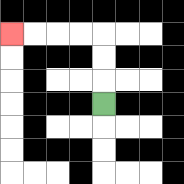{'start': '[4, 4]', 'end': '[0, 1]', 'path_directions': 'U,U,U,L,L,L,L', 'path_coordinates': '[[4, 4], [4, 3], [4, 2], [4, 1], [3, 1], [2, 1], [1, 1], [0, 1]]'}